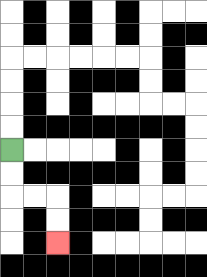{'start': '[0, 6]', 'end': '[2, 10]', 'path_directions': 'D,D,R,R,D,D', 'path_coordinates': '[[0, 6], [0, 7], [0, 8], [1, 8], [2, 8], [2, 9], [2, 10]]'}